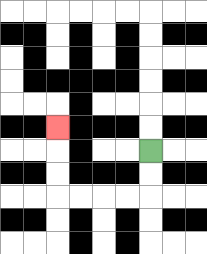{'start': '[6, 6]', 'end': '[2, 5]', 'path_directions': 'D,D,L,L,L,L,U,U,U', 'path_coordinates': '[[6, 6], [6, 7], [6, 8], [5, 8], [4, 8], [3, 8], [2, 8], [2, 7], [2, 6], [2, 5]]'}